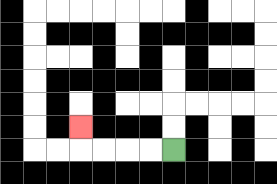{'start': '[7, 6]', 'end': '[3, 5]', 'path_directions': 'L,L,L,L,U', 'path_coordinates': '[[7, 6], [6, 6], [5, 6], [4, 6], [3, 6], [3, 5]]'}